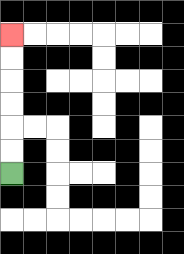{'start': '[0, 7]', 'end': '[0, 1]', 'path_directions': 'U,U,U,U,U,U', 'path_coordinates': '[[0, 7], [0, 6], [0, 5], [0, 4], [0, 3], [0, 2], [0, 1]]'}